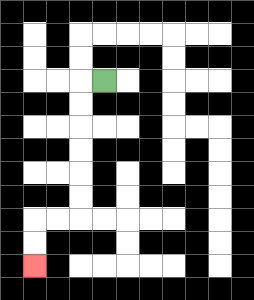{'start': '[4, 3]', 'end': '[1, 11]', 'path_directions': 'L,D,D,D,D,D,D,L,L,D,D', 'path_coordinates': '[[4, 3], [3, 3], [3, 4], [3, 5], [3, 6], [3, 7], [3, 8], [3, 9], [2, 9], [1, 9], [1, 10], [1, 11]]'}